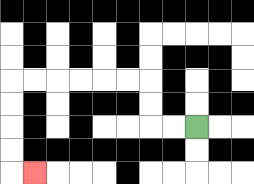{'start': '[8, 5]', 'end': '[1, 7]', 'path_directions': 'L,L,U,U,L,L,L,L,L,L,D,D,D,D,R', 'path_coordinates': '[[8, 5], [7, 5], [6, 5], [6, 4], [6, 3], [5, 3], [4, 3], [3, 3], [2, 3], [1, 3], [0, 3], [0, 4], [0, 5], [0, 6], [0, 7], [1, 7]]'}